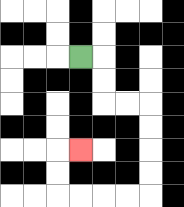{'start': '[3, 2]', 'end': '[3, 6]', 'path_directions': 'R,D,D,R,R,D,D,D,D,L,L,L,L,U,U,R', 'path_coordinates': '[[3, 2], [4, 2], [4, 3], [4, 4], [5, 4], [6, 4], [6, 5], [6, 6], [6, 7], [6, 8], [5, 8], [4, 8], [3, 8], [2, 8], [2, 7], [2, 6], [3, 6]]'}